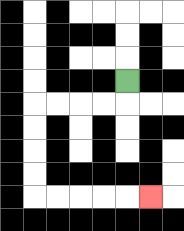{'start': '[5, 3]', 'end': '[6, 8]', 'path_directions': 'D,L,L,L,L,D,D,D,D,R,R,R,R,R', 'path_coordinates': '[[5, 3], [5, 4], [4, 4], [3, 4], [2, 4], [1, 4], [1, 5], [1, 6], [1, 7], [1, 8], [2, 8], [3, 8], [4, 8], [5, 8], [6, 8]]'}